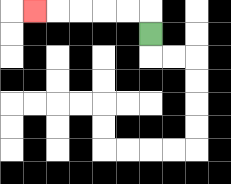{'start': '[6, 1]', 'end': '[1, 0]', 'path_directions': 'U,L,L,L,L,L', 'path_coordinates': '[[6, 1], [6, 0], [5, 0], [4, 0], [3, 0], [2, 0], [1, 0]]'}